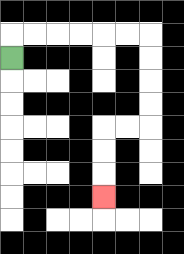{'start': '[0, 2]', 'end': '[4, 8]', 'path_directions': 'U,R,R,R,R,R,R,D,D,D,D,L,L,D,D,D', 'path_coordinates': '[[0, 2], [0, 1], [1, 1], [2, 1], [3, 1], [4, 1], [5, 1], [6, 1], [6, 2], [6, 3], [6, 4], [6, 5], [5, 5], [4, 5], [4, 6], [4, 7], [4, 8]]'}